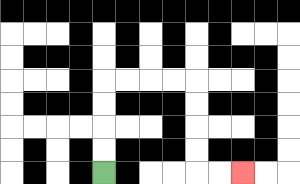{'start': '[4, 7]', 'end': '[10, 7]', 'path_directions': 'U,U,U,U,R,R,R,R,D,D,D,D,R,R', 'path_coordinates': '[[4, 7], [4, 6], [4, 5], [4, 4], [4, 3], [5, 3], [6, 3], [7, 3], [8, 3], [8, 4], [8, 5], [8, 6], [8, 7], [9, 7], [10, 7]]'}